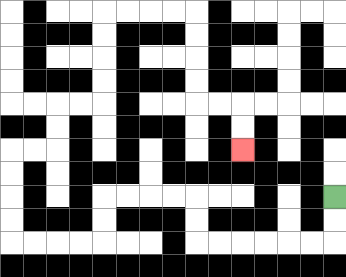{'start': '[14, 8]', 'end': '[10, 6]', 'path_directions': 'D,D,L,L,L,L,L,L,U,U,L,L,L,L,D,D,L,L,L,L,U,U,U,U,R,R,U,U,R,R,U,U,U,U,R,R,R,R,D,D,D,D,R,R,D,D', 'path_coordinates': '[[14, 8], [14, 9], [14, 10], [13, 10], [12, 10], [11, 10], [10, 10], [9, 10], [8, 10], [8, 9], [8, 8], [7, 8], [6, 8], [5, 8], [4, 8], [4, 9], [4, 10], [3, 10], [2, 10], [1, 10], [0, 10], [0, 9], [0, 8], [0, 7], [0, 6], [1, 6], [2, 6], [2, 5], [2, 4], [3, 4], [4, 4], [4, 3], [4, 2], [4, 1], [4, 0], [5, 0], [6, 0], [7, 0], [8, 0], [8, 1], [8, 2], [8, 3], [8, 4], [9, 4], [10, 4], [10, 5], [10, 6]]'}